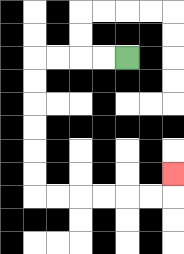{'start': '[5, 2]', 'end': '[7, 7]', 'path_directions': 'L,L,L,L,D,D,D,D,D,D,R,R,R,R,R,R,U', 'path_coordinates': '[[5, 2], [4, 2], [3, 2], [2, 2], [1, 2], [1, 3], [1, 4], [1, 5], [1, 6], [1, 7], [1, 8], [2, 8], [3, 8], [4, 8], [5, 8], [6, 8], [7, 8], [7, 7]]'}